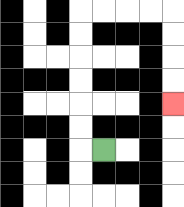{'start': '[4, 6]', 'end': '[7, 4]', 'path_directions': 'L,U,U,U,U,U,U,R,R,R,R,D,D,D,D', 'path_coordinates': '[[4, 6], [3, 6], [3, 5], [3, 4], [3, 3], [3, 2], [3, 1], [3, 0], [4, 0], [5, 0], [6, 0], [7, 0], [7, 1], [7, 2], [7, 3], [7, 4]]'}